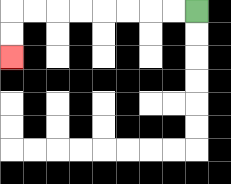{'start': '[8, 0]', 'end': '[0, 2]', 'path_directions': 'L,L,L,L,L,L,L,L,D,D', 'path_coordinates': '[[8, 0], [7, 0], [6, 0], [5, 0], [4, 0], [3, 0], [2, 0], [1, 0], [0, 0], [0, 1], [0, 2]]'}